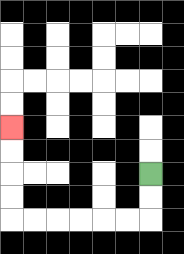{'start': '[6, 7]', 'end': '[0, 5]', 'path_directions': 'D,D,L,L,L,L,L,L,U,U,U,U', 'path_coordinates': '[[6, 7], [6, 8], [6, 9], [5, 9], [4, 9], [3, 9], [2, 9], [1, 9], [0, 9], [0, 8], [0, 7], [0, 6], [0, 5]]'}